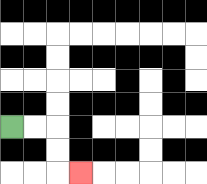{'start': '[0, 5]', 'end': '[3, 7]', 'path_directions': 'R,R,D,D,R', 'path_coordinates': '[[0, 5], [1, 5], [2, 5], [2, 6], [2, 7], [3, 7]]'}